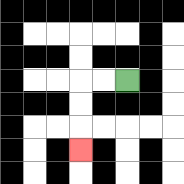{'start': '[5, 3]', 'end': '[3, 6]', 'path_directions': 'L,L,D,D,D', 'path_coordinates': '[[5, 3], [4, 3], [3, 3], [3, 4], [3, 5], [3, 6]]'}